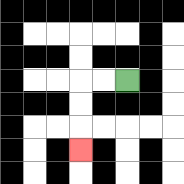{'start': '[5, 3]', 'end': '[3, 6]', 'path_directions': 'L,L,D,D,D', 'path_coordinates': '[[5, 3], [4, 3], [3, 3], [3, 4], [3, 5], [3, 6]]'}